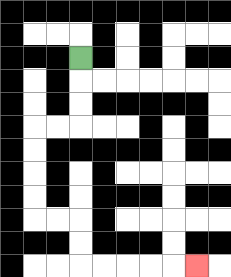{'start': '[3, 2]', 'end': '[8, 11]', 'path_directions': 'D,D,D,L,L,D,D,D,D,R,R,D,D,R,R,R,R,R', 'path_coordinates': '[[3, 2], [3, 3], [3, 4], [3, 5], [2, 5], [1, 5], [1, 6], [1, 7], [1, 8], [1, 9], [2, 9], [3, 9], [3, 10], [3, 11], [4, 11], [5, 11], [6, 11], [7, 11], [8, 11]]'}